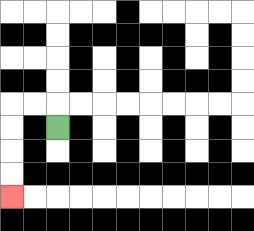{'start': '[2, 5]', 'end': '[0, 8]', 'path_directions': 'U,L,L,D,D,D,D', 'path_coordinates': '[[2, 5], [2, 4], [1, 4], [0, 4], [0, 5], [0, 6], [0, 7], [0, 8]]'}